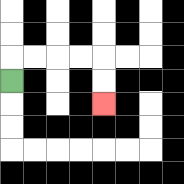{'start': '[0, 3]', 'end': '[4, 4]', 'path_directions': 'U,R,R,R,R,D,D', 'path_coordinates': '[[0, 3], [0, 2], [1, 2], [2, 2], [3, 2], [4, 2], [4, 3], [4, 4]]'}